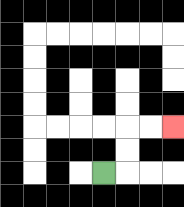{'start': '[4, 7]', 'end': '[7, 5]', 'path_directions': 'R,U,U,R,R', 'path_coordinates': '[[4, 7], [5, 7], [5, 6], [5, 5], [6, 5], [7, 5]]'}